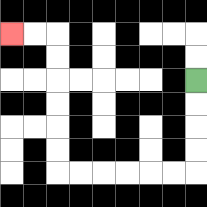{'start': '[8, 3]', 'end': '[0, 1]', 'path_directions': 'D,D,D,D,L,L,L,L,L,L,U,U,U,U,U,U,L,L', 'path_coordinates': '[[8, 3], [8, 4], [8, 5], [8, 6], [8, 7], [7, 7], [6, 7], [5, 7], [4, 7], [3, 7], [2, 7], [2, 6], [2, 5], [2, 4], [2, 3], [2, 2], [2, 1], [1, 1], [0, 1]]'}